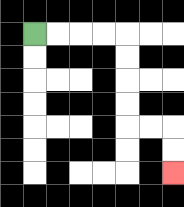{'start': '[1, 1]', 'end': '[7, 7]', 'path_directions': 'R,R,R,R,D,D,D,D,R,R,D,D', 'path_coordinates': '[[1, 1], [2, 1], [3, 1], [4, 1], [5, 1], [5, 2], [5, 3], [5, 4], [5, 5], [6, 5], [7, 5], [7, 6], [7, 7]]'}